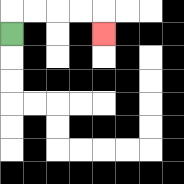{'start': '[0, 1]', 'end': '[4, 1]', 'path_directions': 'U,R,R,R,R,D', 'path_coordinates': '[[0, 1], [0, 0], [1, 0], [2, 0], [3, 0], [4, 0], [4, 1]]'}